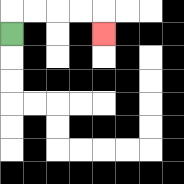{'start': '[0, 1]', 'end': '[4, 1]', 'path_directions': 'U,R,R,R,R,D', 'path_coordinates': '[[0, 1], [0, 0], [1, 0], [2, 0], [3, 0], [4, 0], [4, 1]]'}